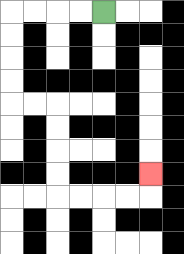{'start': '[4, 0]', 'end': '[6, 7]', 'path_directions': 'L,L,L,L,D,D,D,D,R,R,D,D,D,D,R,R,R,R,U', 'path_coordinates': '[[4, 0], [3, 0], [2, 0], [1, 0], [0, 0], [0, 1], [0, 2], [0, 3], [0, 4], [1, 4], [2, 4], [2, 5], [2, 6], [2, 7], [2, 8], [3, 8], [4, 8], [5, 8], [6, 8], [6, 7]]'}